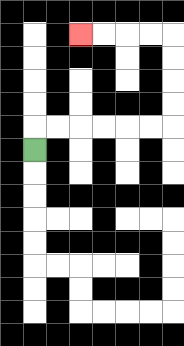{'start': '[1, 6]', 'end': '[3, 1]', 'path_directions': 'U,R,R,R,R,R,R,U,U,U,U,L,L,L,L', 'path_coordinates': '[[1, 6], [1, 5], [2, 5], [3, 5], [4, 5], [5, 5], [6, 5], [7, 5], [7, 4], [7, 3], [7, 2], [7, 1], [6, 1], [5, 1], [4, 1], [3, 1]]'}